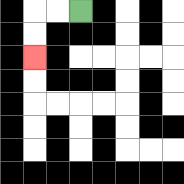{'start': '[3, 0]', 'end': '[1, 2]', 'path_directions': 'L,L,D,D', 'path_coordinates': '[[3, 0], [2, 0], [1, 0], [1, 1], [1, 2]]'}